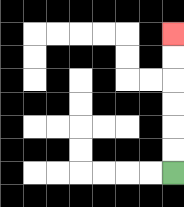{'start': '[7, 7]', 'end': '[7, 1]', 'path_directions': 'U,U,U,U,U,U', 'path_coordinates': '[[7, 7], [7, 6], [7, 5], [7, 4], [7, 3], [7, 2], [7, 1]]'}